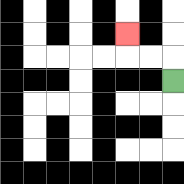{'start': '[7, 3]', 'end': '[5, 1]', 'path_directions': 'U,L,L,U', 'path_coordinates': '[[7, 3], [7, 2], [6, 2], [5, 2], [5, 1]]'}